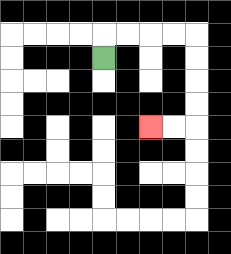{'start': '[4, 2]', 'end': '[6, 5]', 'path_directions': 'U,R,R,R,R,D,D,D,D,L,L', 'path_coordinates': '[[4, 2], [4, 1], [5, 1], [6, 1], [7, 1], [8, 1], [8, 2], [8, 3], [8, 4], [8, 5], [7, 5], [6, 5]]'}